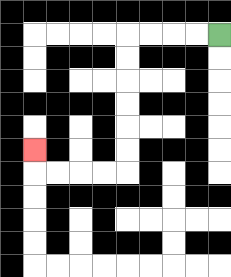{'start': '[9, 1]', 'end': '[1, 6]', 'path_directions': 'L,L,L,L,D,D,D,D,D,D,L,L,L,L,U', 'path_coordinates': '[[9, 1], [8, 1], [7, 1], [6, 1], [5, 1], [5, 2], [5, 3], [5, 4], [5, 5], [5, 6], [5, 7], [4, 7], [3, 7], [2, 7], [1, 7], [1, 6]]'}